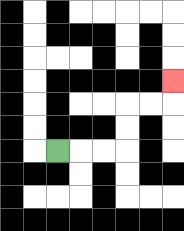{'start': '[2, 6]', 'end': '[7, 3]', 'path_directions': 'R,R,R,U,U,R,R,U', 'path_coordinates': '[[2, 6], [3, 6], [4, 6], [5, 6], [5, 5], [5, 4], [6, 4], [7, 4], [7, 3]]'}